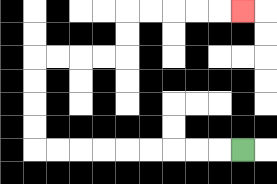{'start': '[10, 6]', 'end': '[10, 0]', 'path_directions': 'L,L,L,L,L,L,L,L,L,U,U,U,U,R,R,R,R,U,U,R,R,R,R,R', 'path_coordinates': '[[10, 6], [9, 6], [8, 6], [7, 6], [6, 6], [5, 6], [4, 6], [3, 6], [2, 6], [1, 6], [1, 5], [1, 4], [1, 3], [1, 2], [2, 2], [3, 2], [4, 2], [5, 2], [5, 1], [5, 0], [6, 0], [7, 0], [8, 0], [9, 0], [10, 0]]'}